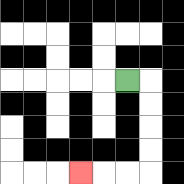{'start': '[5, 3]', 'end': '[3, 7]', 'path_directions': 'R,D,D,D,D,L,L,L', 'path_coordinates': '[[5, 3], [6, 3], [6, 4], [6, 5], [6, 6], [6, 7], [5, 7], [4, 7], [3, 7]]'}